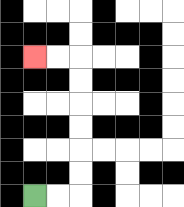{'start': '[1, 8]', 'end': '[1, 2]', 'path_directions': 'R,R,U,U,U,U,U,U,L,L', 'path_coordinates': '[[1, 8], [2, 8], [3, 8], [3, 7], [3, 6], [3, 5], [3, 4], [3, 3], [3, 2], [2, 2], [1, 2]]'}